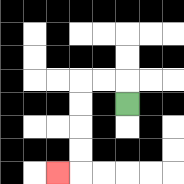{'start': '[5, 4]', 'end': '[2, 7]', 'path_directions': 'U,L,L,D,D,D,D,L', 'path_coordinates': '[[5, 4], [5, 3], [4, 3], [3, 3], [3, 4], [3, 5], [3, 6], [3, 7], [2, 7]]'}